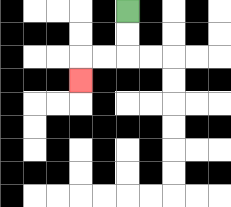{'start': '[5, 0]', 'end': '[3, 3]', 'path_directions': 'D,D,L,L,D', 'path_coordinates': '[[5, 0], [5, 1], [5, 2], [4, 2], [3, 2], [3, 3]]'}